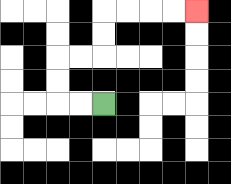{'start': '[4, 4]', 'end': '[8, 0]', 'path_directions': 'L,L,U,U,R,R,U,U,R,R,R,R', 'path_coordinates': '[[4, 4], [3, 4], [2, 4], [2, 3], [2, 2], [3, 2], [4, 2], [4, 1], [4, 0], [5, 0], [6, 0], [7, 0], [8, 0]]'}